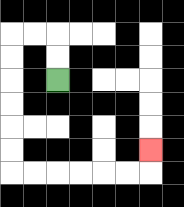{'start': '[2, 3]', 'end': '[6, 6]', 'path_directions': 'U,U,L,L,D,D,D,D,D,D,R,R,R,R,R,R,U', 'path_coordinates': '[[2, 3], [2, 2], [2, 1], [1, 1], [0, 1], [0, 2], [0, 3], [0, 4], [0, 5], [0, 6], [0, 7], [1, 7], [2, 7], [3, 7], [4, 7], [5, 7], [6, 7], [6, 6]]'}